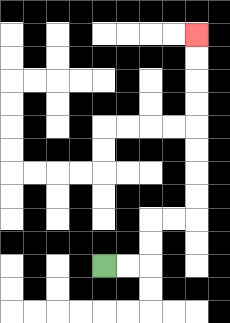{'start': '[4, 11]', 'end': '[8, 1]', 'path_directions': 'R,R,U,U,R,R,U,U,U,U,U,U,U,U', 'path_coordinates': '[[4, 11], [5, 11], [6, 11], [6, 10], [6, 9], [7, 9], [8, 9], [8, 8], [8, 7], [8, 6], [8, 5], [8, 4], [8, 3], [8, 2], [8, 1]]'}